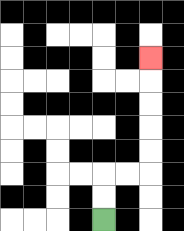{'start': '[4, 9]', 'end': '[6, 2]', 'path_directions': 'U,U,R,R,U,U,U,U,U', 'path_coordinates': '[[4, 9], [4, 8], [4, 7], [5, 7], [6, 7], [6, 6], [6, 5], [6, 4], [6, 3], [6, 2]]'}